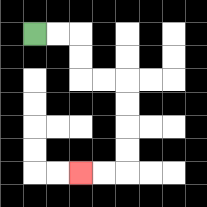{'start': '[1, 1]', 'end': '[3, 7]', 'path_directions': 'R,R,D,D,R,R,D,D,D,D,L,L', 'path_coordinates': '[[1, 1], [2, 1], [3, 1], [3, 2], [3, 3], [4, 3], [5, 3], [5, 4], [5, 5], [5, 6], [5, 7], [4, 7], [3, 7]]'}